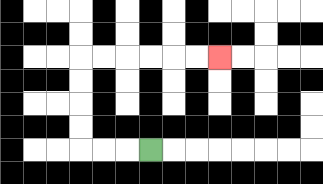{'start': '[6, 6]', 'end': '[9, 2]', 'path_directions': 'L,L,L,U,U,U,U,R,R,R,R,R,R', 'path_coordinates': '[[6, 6], [5, 6], [4, 6], [3, 6], [3, 5], [3, 4], [3, 3], [3, 2], [4, 2], [5, 2], [6, 2], [7, 2], [8, 2], [9, 2]]'}